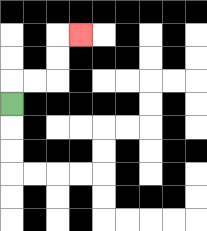{'start': '[0, 4]', 'end': '[3, 1]', 'path_directions': 'U,R,R,U,U,R', 'path_coordinates': '[[0, 4], [0, 3], [1, 3], [2, 3], [2, 2], [2, 1], [3, 1]]'}